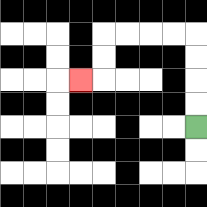{'start': '[8, 5]', 'end': '[3, 3]', 'path_directions': 'U,U,U,U,L,L,L,L,D,D,L', 'path_coordinates': '[[8, 5], [8, 4], [8, 3], [8, 2], [8, 1], [7, 1], [6, 1], [5, 1], [4, 1], [4, 2], [4, 3], [3, 3]]'}